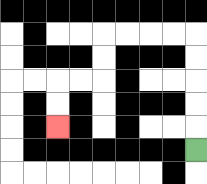{'start': '[8, 6]', 'end': '[2, 5]', 'path_directions': 'U,U,U,U,U,L,L,L,L,D,D,L,L,D,D', 'path_coordinates': '[[8, 6], [8, 5], [8, 4], [8, 3], [8, 2], [8, 1], [7, 1], [6, 1], [5, 1], [4, 1], [4, 2], [4, 3], [3, 3], [2, 3], [2, 4], [2, 5]]'}